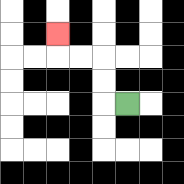{'start': '[5, 4]', 'end': '[2, 1]', 'path_directions': 'L,U,U,L,L,U', 'path_coordinates': '[[5, 4], [4, 4], [4, 3], [4, 2], [3, 2], [2, 2], [2, 1]]'}